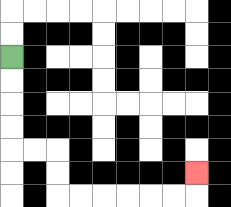{'start': '[0, 2]', 'end': '[8, 7]', 'path_directions': 'D,D,D,D,R,R,D,D,R,R,R,R,R,R,U', 'path_coordinates': '[[0, 2], [0, 3], [0, 4], [0, 5], [0, 6], [1, 6], [2, 6], [2, 7], [2, 8], [3, 8], [4, 8], [5, 8], [6, 8], [7, 8], [8, 8], [8, 7]]'}